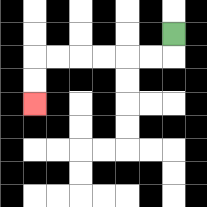{'start': '[7, 1]', 'end': '[1, 4]', 'path_directions': 'D,L,L,L,L,L,L,D,D', 'path_coordinates': '[[7, 1], [7, 2], [6, 2], [5, 2], [4, 2], [3, 2], [2, 2], [1, 2], [1, 3], [1, 4]]'}